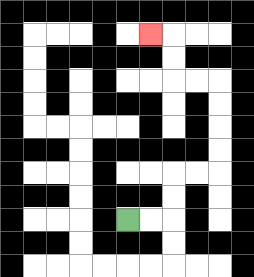{'start': '[5, 9]', 'end': '[6, 1]', 'path_directions': 'R,R,U,U,R,R,U,U,U,U,L,L,U,U,L', 'path_coordinates': '[[5, 9], [6, 9], [7, 9], [7, 8], [7, 7], [8, 7], [9, 7], [9, 6], [9, 5], [9, 4], [9, 3], [8, 3], [7, 3], [7, 2], [7, 1], [6, 1]]'}